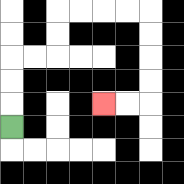{'start': '[0, 5]', 'end': '[4, 4]', 'path_directions': 'U,U,U,R,R,U,U,R,R,R,R,D,D,D,D,L,L', 'path_coordinates': '[[0, 5], [0, 4], [0, 3], [0, 2], [1, 2], [2, 2], [2, 1], [2, 0], [3, 0], [4, 0], [5, 0], [6, 0], [6, 1], [6, 2], [6, 3], [6, 4], [5, 4], [4, 4]]'}